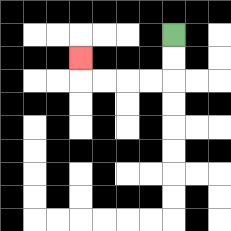{'start': '[7, 1]', 'end': '[3, 2]', 'path_directions': 'D,D,L,L,L,L,U', 'path_coordinates': '[[7, 1], [7, 2], [7, 3], [6, 3], [5, 3], [4, 3], [3, 3], [3, 2]]'}